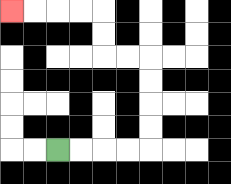{'start': '[2, 6]', 'end': '[0, 0]', 'path_directions': 'R,R,R,R,U,U,U,U,L,L,U,U,L,L,L,L', 'path_coordinates': '[[2, 6], [3, 6], [4, 6], [5, 6], [6, 6], [6, 5], [6, 4], [6, 3], [6, 2], [5, 2], [4, 2], [4, 1], [4, 0], [3, 0], [2, 0], [1, 0], [0, 0]]'}